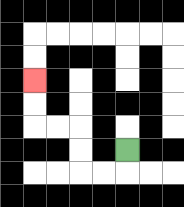{'start': '[5, 6]', 'end': '[1, 3]', 'path_directions': 'D,L,L,U,U,L,L,U,U', 'path_coordinates': '[[5, 6], [5, 7], [4, 7], [3, 7], [3, 6], [3, 5], [2, 5], [1, 5], [1, 4], [1, 3]]'}